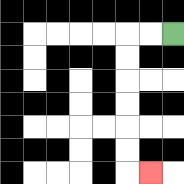{'start': '[7, 1]', 'end': '[6, 7]', 'path_directions': 'L,L,D,D,D,D,D,D,R', 'path_coordinates': '[[7, 1], [6, 1], [5, 1], [5, 2], [5, 3], [5, 4], [5, 5], [5, 6], [5, 7], [6, 7]]'}